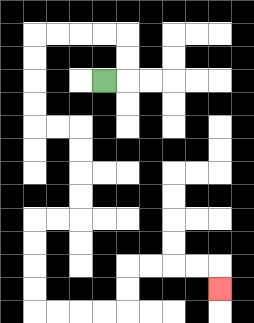{'start': '[4, 3]', 'end': '[9, 12]', 'path_directions': 'R,U,U,L,L,L,L,D,D,D,D,R,R,D,D,D,D,L,L,D,D,D,D,R,R,R,R,U,U,R,R,R,R,D', 'path_coordinates': '[[4, 3], [5, 3], [5, 2], [5, 1], [4, 1], [3, 1], [2, 1], [1, 1], [1, 2], [1, 3], [1, 4], [1, 5], [2, 5], [3, 5], [3, 6], [3, 7], [3, 8], [3, 9], [2, 9], [1, 9], [1, 10], [1, 11], [1, 12], [1, 13], [2, 13], [3, 13], [4, 13], [5, 13], [5, 12], [5, 11], [6, 11], [7, 11], [8, 11], [9, 11], [9, 12]]'}